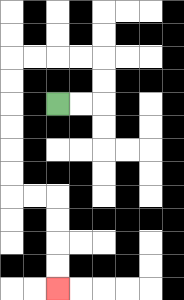{'start': '[2, 4]', 'end': '[2, 12]', 'path_directions': 'R,R,U,U,L,L,L,L,D,D,D,D,D,D,R,R,D,D,D,D', 'path_coordinates': '[[2, 4], [3, 4], [4, 4], [4, 3], [4, 2], [3, 2], [2, 2], [1, 2], [0, 2], [0, 3], [0, 4], [0, 5], [0, 6], [0, 7], [0, 8], [1, 8], [2, 8], [2, 9], [2, 10], [2, 11], [2, 12]]'}